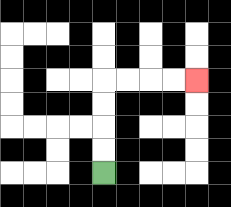{'start': '[4, 7]', 'end': '[8, 3]', 'path_directions': 'U,U,U,U,R,R,R,R', 'path_coordinates': '[[4, 7], [4, 6], [4, 5], [4, 4], [4, 3], [5, 3], [6, 3], [7, 3], [8, 3]]'}